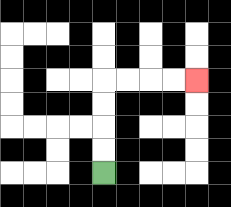{'start': '[4, 7]', 'end': '[8, 3]', 'path_directions': 'U,U,U,U,R,R,R,R', 'path_coordinates': '[[4, 7], [4, 6], [4, 5], [4, 4], [4, 3], [5, 3], [6, 3], [7, 3], [8, 3]]'}